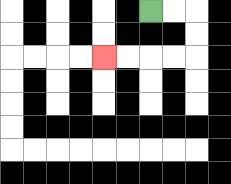{'start': '[6, 0]', 'end': '[4, 2]', 'path_directions': 'R,R,D,D,L,L,L,L', 'path_coordinates': '[[6, 0], [7, 0], [8, 0], [8, 1], [8, 2], [7, 2], [6, 2], [5, 2], [4, 2]]'}